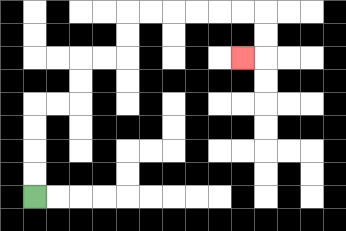{'start': '[1, 8]', 'end': '[10, 2]', 'path_directions': 'U,U,U,U,R,R,U,U,R,R,U,U,R,R,R,R,R,R,D,D,L', 'path_coordinates': '[[1, 8], [1, 7], [1, 6], [1, 5], [1, 4], [2, 4], [3, 4], [3, 3], [3, 2], [4, 2], [5, 2], [5, 1], [5, 0], [6, 0], [7, 0], [8, 0], [9, 0], [10, 0], [11, 0], [11, 1], [11, 2], [10, 2]]'}